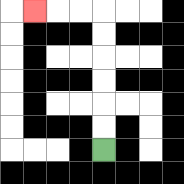{'start': '[4, 6]', 'end': '[1, 0]', 'path_directions': 'U,U,U,U,U,U,L,L,L', 'path_coordinates': '[[4, 6], [4, 5], [4, 4], [4, 3], [4, 2], [4, 1], [4, 0], [3, 0], [2, 0], [1, 0]]'}